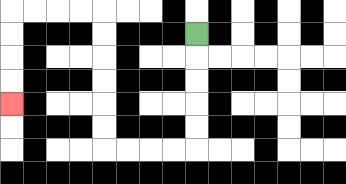{'start': '[8, 1]', 'end': '[0, 4]', 'path_directions': 'D,D,D,D,D,L,L,L,L,U,U,U,U,U,U,L,L,L,L,D,D,D,D', 'path_coordinates': '[[8, 1], [8, 2], [8, 3], [8, 4], [8, 5], [8, 6], [7, 6], [6, 6], [5, 6], [4, 6], [4, 5], [4, 4], [4, 3], [4, 2], [4, 1], [4, 0], [3, 0], [2, 0], [1, 0], [0, 0], [0, 1], [0, 2], [0, 3], [0, 4]]'}